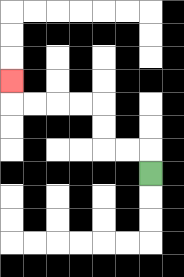{'start': '[6, 7]', 'end': '[0, 3]', 'path_directions': 'U,L,L,U,U,L,L,L,L,U', 'path_coordinates': '[[6, 7], [6, 6], [5, 6], [4, 6], [4, 5], [4, 4], [3, 4], [2, 4], [1, 4], [0, 4], [0, 3]]'}